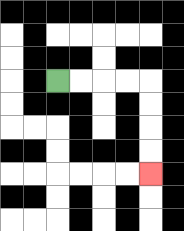{'start': '[2, 3]', 'end': '[6, 7]', 'path_directions': 'R,R,R,R,D,D,D,D', 'path_coordinates': '[[2, 3], [3, 3], [4, 3], [5, 3], [6, 3], [6, 4], [6, 5], [6, 6], [6, 7]]'}